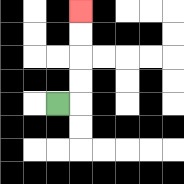{'start': '[2, 4]', 'end': '[3, 0]', 'path_directions': 'R,U,U,U,U', 'path_coordinates': '[[2, 4], [3, 4], [3, 3], [3, 2], [3, 1], [3, 0]]'}